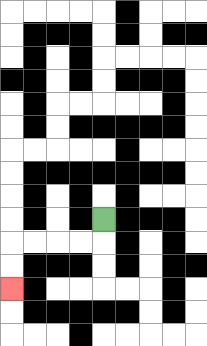{'start': '[4, 9]', 'end': '[0, 12]', 'path_directions': 'D,L,L,L,L,D,D', 'path_coordinates': '[[4, 9], [4, 10], [3, 10], [2, 10], [1, 10], [0, 10], [0, 11], [0, 12]]'}